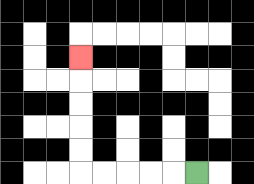{'start': '[8, 7]', 'end': '[3, 2]', 'path_directions': 'L,L,L,L,L,U,U,U,U,U', 'path_coordinates': '[[8, 7], [7, 7], [6, 7], [5, 7], [4, 7], [3, 7], [3, 6], [3, 5], [3, 4], [3, 3], [3, 2]]'}